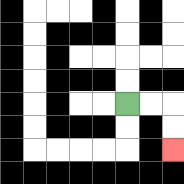{'start': '[5, 4]', 'end': '[7, 6]', 'path_directions': 'R,R,D,D', 'path_coordinates': '[[5, 4], [6, 4], [7, 4], [7, 5], [7, 6]]'}